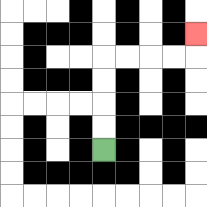{'start': '[4, 6]', 'end': '[8, 1]', 'path_directions': 'U,U,U,U,R,R,R,R,U', 'path_coordinates': '[[4, 6], [4, 5], [4, 4], [4, 3], [4, 2], [5, 2], [6, 2], [7, 2], [8, 2], [8, 1]]'}